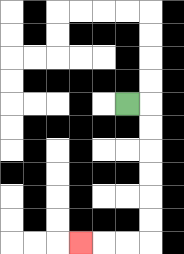{'start': '[5, 4]', 'end': '[3, 10]', 'path_directions': 'R,D,D,D,D,D,D,L,L,L', 'path_coordinates': '[[5, 4], [6, 4], [6, 5], [6, 6], [6, 7], [6, 8], [6, 9], [6, 10], [5, 10], [4, 10], [3, 10]]'}